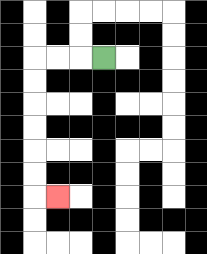{'start': '[4, 2]', 'end': '[2, 8]', 'path_directions': 'L,L,L,D,D,D,D,D,D,R', 'path_coordinates': '[[4, 2], [3, 2], [2, 2], [1, 2], [1, 3], [1, 4], [1, 5], [1, 6], [1, 7], [1, 8], [2, 8]]'}